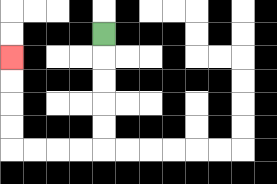{'start': '[4, 1]', 'end': '[0, 2]', 'path_directions': 'D,D,D,D,D,L,L,L,L,U,U,U,U', 'path_coordinates': '[[4, 1], [4, 2], [4, 3], [4, 4], [4, 5], [4, 6], [3, 6], [2, 6], [1, 6], [0, 6], [0, 5], [0, 4], [0, 3], [0, 2]]'}